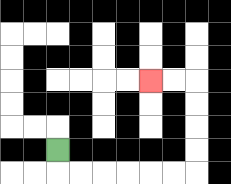{'start': '[2, 6]', 'end': '[6, 3]', 'path_directions': 'D,R,R,R,R,R,R,U,U,U,U,L,L', 'path_coordinates': '[[2, 6], [2, 7], [3, 7], [4, 7], [5, 7], [6, 7], [7, 7], [8, 7], [8, 6], [8, 5], [8, 4], [8, 3], [7, 3], [6, 3]]'}